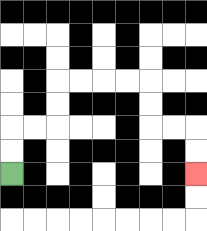{'start': '[0, 7]', 'end': '[8, 7]', 'path_directions': 'U,U,R,R,U,U,R,R,R,R,D,D,R,R,D,D', 'path_coordinates': '[[0, 7], [0, 6], [0, 5], [1, 5], [2, 5], [2, 4], [2, 3], [3, 3], [4, 3], [5, 3], [6, 3], [6, 4], [6, 5], [7, 5], [8, 5], [8, 6], [8, 7]]'}